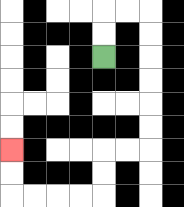{'start': '[4, 2]', 'end': '[0, 6]', 'path_directions': 'U,U,R,R,D,D,D,D,D,D,L,L,D,D,L,L,L,L,U,U', 'path_coordinates': '[[4, 2], [4, 1], [4, 0], [5, 0], [6, 0], [6, 1], [6, 2], [6, 3], [6, 4], [6, 5], [6, 6], [5, 6], [4, 6], [4, 7], [4, 8], [3, 8], [2, 8], [1, 8], [0, 8], [0, 7], [0, 6]]'}